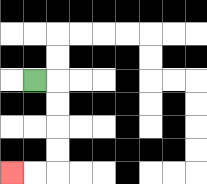{'start': '[1, 3]', 'end': '[0, 7]', 'path_directions': 'R,D,D,D,D,L,L', 'path_coordinates': '[[1, 3], [2, 3], [2, 4], [2, 5], [2, 6], [2, 7], [1, 7], [0, 7]]'}